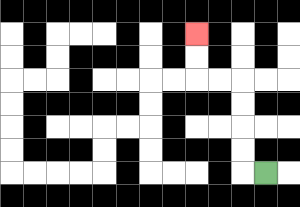{'start': '[11, 7]', 'end': '[8, 1]', 'path_directions': 'L,U,U,U,U,L,L,U,U', 'path_coordinates': '[[11, 7], [10, 7], [10, 6], [10, 5], [10, 4], [10, 3], [9, 3], [8, 3], [8, 2], [8, 1]]'}